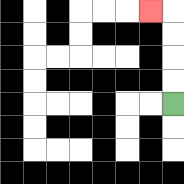{'start': '[7, 4]', 'end': '[6, 0]', 'path_directions': 'U,U,U,U,L', 'path_coordinates': '[[7, 4], [7, 3], [7, 2], [7, 1], [7, 0], [6, 0]]'}